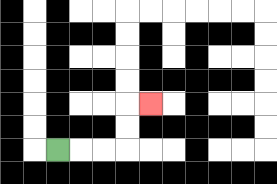{'start': '[2, 6]', 'end': '[6, 4]', 'path_directions': 'R,R,R,U,U,R', 'path_coordinates': '[[2, 6], [3, 6], [4, 6], [5, 6], [5, 5], [5, 4], [6, 4]]'}